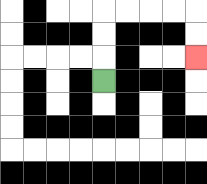{'start': '[4, 3]', 'end': '[8, 2]', 'path_directions': 'U,U,U,R,R,R,R,D,D', 'path_coordinates': '[[4, 3], [4, 2], [4, 1], [4, 0], [5, 0], [6, 0], [7, 0], [8, 0], [8, 1], [8, 2]]'}